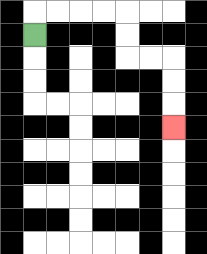{'start': '[1, 1]', 'end': '[7, 5]', 'path_directions': 'U,R,R,R,R,D,D,R,R,D,D,D', 'path_coordinates': '[[1, 1], [1, 0], [2, 0], [3, 0], [4, 0], [5, 0], [5, 1], [5, 2], [6, 2], [7, 2], [7, 3], [7, 4], [7, 5]]'}